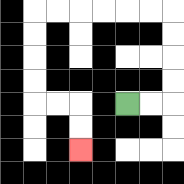{'start': '[5, 4]', 'end': '[3, 6]', 'path_directions': 'R,R,U,U,U,U,L,L,L,L,L,L,D,D,D,D,R,R,D,D', 'path_coordinates': '[[5, 4], [6, 4], [7, 4], [7, 3], [7, 2], [7, 1], [7, 0], [6, 0], [5, 0], [4, 0], [3, 0], [2, 0], [1, 0], [1, 1], [1, 2], [1, 3], [1, 4], [2, 4], [3, 4], [3, 5], [3, 6]]'}